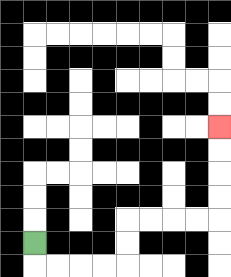{'start': '[1, 10]', 'end': '[9, 5]', 'path_directions': 'D,R,R,R,R,U,U,R,R,R,R,U,U,U,U', 'path_coordinates': '[[1, 10], [1, 11], [2, 11], [3, 11], [4, 11], [5, 11], [5, 10], [5, 9], [6, 9], [7, 9], [8, 9], [9, 9], [9, 8], [9, 7], [9, 6], [9, 5]]'}